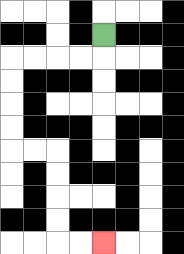{'start': '[4, 1]', 'end': '[4, 10]', 'path_directions': 'D,L,L,L,L,D,D,D,D,R,R,D,D,D,D,R,R', 'path_coordinates': '[[4, 1], [4, 2], [3, 2], [2, 2], [1, 2], [0, 2], [0, 3], [0, 4], [0, 5], [0, 6], [1, 6], [2, 6], [2, 7], [2, 8], [2, 9], [2, 10], [3, 10], [4, 10]]'}